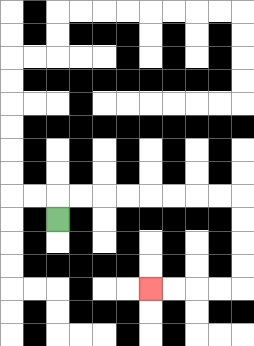{'start': '[2, 9]', 'end': '[6, 12]', 'path_directions': 'U,R,R,R,R,R,R,R,R,D,D,D,D,L,L,L,L', 'path_coordinates': '[[2, 9], [2, 8], [3, 8], [4, 8], [5, 8], [6, 8], [7, 8], [8, 8], [9, 8], [10, 8], [10, 9], [10, 10], [10, 11], [10, 12], [9, 12], [8, 12], [7, 12], [6, 12]]'}